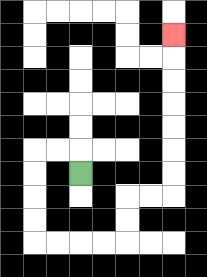{'start': '[3, 7]', 'end': '[7, 1]', 'path_directions': 'U,L,L,D,D,D,D,R,R,R,R,U,U,R,R,U,U,U,U,U,U,U', 'path_coordinates': '[[3, 7], [3, 6], [2, 6], [1, 6], [1, 7], [1, 8], [1, 9], [1, 10], [2, 10], [3, 10], [4, 10], [5, 10], [5, 9], [5, 8], [6, 8], [7, 8], [7, 7], [7, 6], [7, 5], [7, 4], [7, 3], [7, 2], [7, 1]]'}